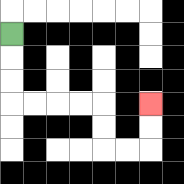{'start': '[0, 1]', 'end': '[6, 4]', 'path_directions': 'D,D,D,R,R,R,R,D,D,R,R,U,U', 'path_coordinates': '[[0, 1], [0, 2], [0, 3], [0, 4], [1, 4], [2, 4], [3, 4], [4, 4], [4, 5], [4, 6], [5, 6], [6, 6], [6, 5], [6, 4]]'}